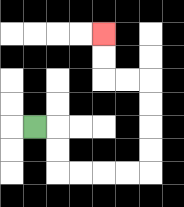{'start': '[1, 5]', 'end': '[4, 1]', 'path_directions': 'R,D,D,R,R,R,R,U,U,U,U,L,L,U,U', 'path_coordinates': '[[1, 5], [2, 5], [2, 6], [2, 7], [3, 7], [4, 7], [5, 7], [6, 7], [6, 6], [6, 5], [6, 4], [6, 3], [5, 3], [4, 3], [4, 2], [4, 1]]'}